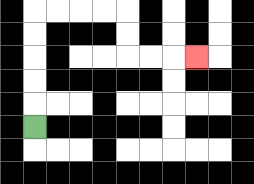{'start': '[1, 5]', 'end': '[8, 2]', 'path_directions': 'U,U,U,U,U,R,R,R,R,D,D,R,R,R', 'path_coordinates': '[[1, 5], [1, 4], [1, 3], [1, 2], [1, 1], [1, 0], [2, 0], [3, 0], [4, 0], [5, 0], [5, 1], [5, 2], [6, 2], [7, 2], [8, 2]]'}